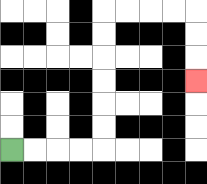{'start': '[0, 6]', 'end': '[8, 3]', 'path_directions': 'R,R,R,R,U,U,U,U,U,U,R,R,R,R,D,D,D', 'path_coordinates': '[[0, 6], [1, 6], [2, 6], [3, 6], [4, 6], [4, 5], [4, 4], [4, 3], [4, 2], [4, 1], [4, 0], [5, 0], [6, 0], [7, 0], [8, 0], [8, 1], [8, 2], [8, 3]]'}